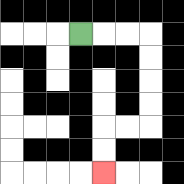{'start': '[3, 1]', 'end': '[4, 7]', 'path_directions': 'R,R,R,D,D,D,D,L,L,D,D', 'path_coordinates': '[[3, 1], [4, 1], [5, 1], [6, 1], [6, 2], [6, 3], [6, 4], [6, 5], [5, 5], [4, 5], [4, 6], [4, 7]]'}